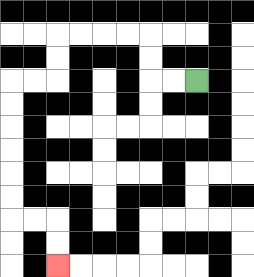{'start': '[8, 3]', 'end': '[2, 11]', 'path_directions': 'L,L,U,U,L,L,L,L,D,D,L,L,D,D,D,D,D,D,R,R,D,D', 'path_coordinates': '[[8, 3], [7, 3], [6, 3], [6, 2], [6, 1], [5, 1], [4, 1], [3, 1], [2, 1], [2, 2], [2, 3], [1, 3], [0, 3], [0, 4], [0, 5], [0, 6], [0, 7], [0, 8], [0, 9], [1, 9], [2, 9], [2, 10], [2, 11]]'}